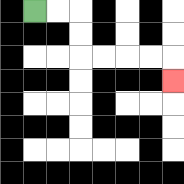{'start': '[1, 0]', 'end': '[7, 3]', 'path_directions': 'R,R,D,D,R,R,R,R,D', 'path_coordinates': '[[1, 0], [2, 0], [3, 0], [3, 1], [3, 2], [4, 2], [5, 2], [6, 2], [7, 2], [7, 3]]'}